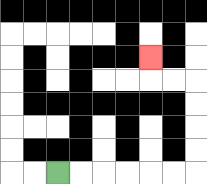{'start': '[2, 7]', 'end': '[6, 2]', 'path_directions': 'R,R,R,R,R,R,U,U,U,U,L,L,U', 'path_coordinates': '[[2, 7], [3, 7], [4, 7], [5, 7], [6, 7], [7, 7], [8, 7], [8, 6], [8, 5], [8, 4], [8, 3], [7, 3], [6, 3], [6, 2]]'}